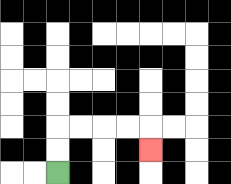{'start': '[2, 7]', 'end': '[6, 6]', 'path_directions': 'U,U,R,R,R,R,D', 'path_coordinates': '[[2, 7], [2, 6], [2, 5], [3, 5], [4, 5], [5, 5], [6, 5], [6, 6]]'}